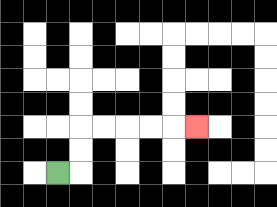{'start': '[2, 7]', 'end': '[8, 5]', 'path_directions': 'R,U,U,R,R,R,R,R', 'path_coordinates': '[[2, 7], [3, 7], [3, 6], [3, 5], [4, 5], [5, 5], [6, 5], [7, 5], [8, 5]]'}